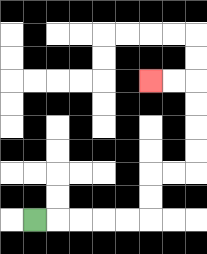{'start': '[1, 9]', 'end': '[6, 3]', 'path_directions': 'R,R,R,R,R,U,U,R,R,U,U,U,U,L,L', 'path_coordinates': '[[1, 9], [2, 9], [3, 9], [4, 9], [5, 9], [6, 9], [6, 8], [6, 7], [7, 7], [8, 7], [8, 6], [8, 5], [8, 4], [8, 3], [7, 3], [6, 3]]'}